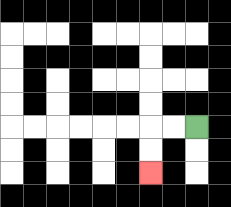{'start': '[8, 5]', 'end': '[6, 7]', 'path_directions': 'L,L,D,D', 'path_coordinates': '[[8, 5], [7, 5], [6, 5], [6, 6], [6, 7]]'}